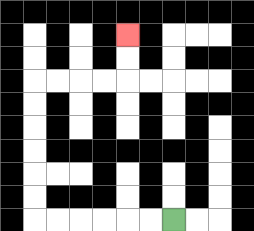{'start': '[7, 9]', 'end': '[5, 1]', 'path_directions': 'L,L,L,L,L,L,U,U,U,U,U,U,R,R,R,R,U,U', 'path_coordinates': '[[7, 9], [6, 9], [5, 9], [4, 9], [3, 9], [2, 9], [1, 9], [1, 8], [1, 7], [1, 6], [1, 5], [1, 4], [1, 3], [2, 3], [3, 3], [4, 3], [5, 3], [5, 2], [5, 1]]'}